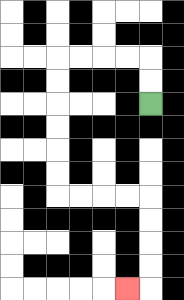{'start': '[6, 4]', 'end': '[5, 12]', 'path_directions': 'U,U,L,L,L,L,D,D,D,D,D,D,R,R,R,R,D,D,D,D,L', 'path_coordinates': '[[6, 4], [6, 3], [6, 2], [5, 2], [4, 2], [3, 2], [2, 2], [2, 3], [2, 4], [2, 5], [2, 6], [2, 7], [2, 8], [3, 8], [4, 8], [5, 8], [6, 8], [6, 9], [6, 10], [6, 11], [6, 12], [5, 12]]'}